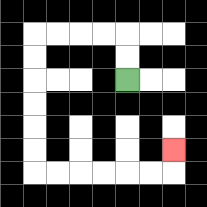{'start': '[5, 3]', 'end': '[7, 6]', 'path_directions': 'U,U,L,L,L,L,D,D,D,D,D,D,R,R,R,R,R,R,U', 'path_coordinates': '[[5, 3], [5, 2], [5, 1], [4, 1], [3, 1], [2, 1], [1, 1], [1, 2], [1, 3], [1, 4], [1, 5], [1, 6], [1, 7], [2, 7], [3, 7], [4, 7], [5, 7], [6, 7], [7, 7], [7, 6]]'}